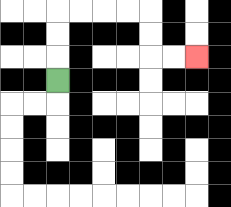{'start': '[2, 3]', 'end': '[8, 2]', 'path_directions': 'U,U,U,R,R,R,R,D,D,R,R', 'path_coordinates': '[[2, 3], [2, 2], [2, 1], [2, 0], [3, 0], [4, 0], [5, 0], [6, 0], [6, 1], [6, 2], [7, 2], [8, 2]]'}